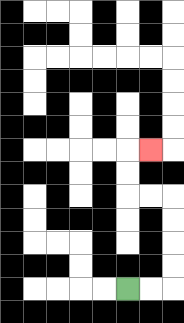{'start': '[5, 12]', 'end': '[6, 6]', 'path_directions': 'R,R,U,U,U,U,L,L,U,U,R', 'path_coordinates': '[[5, 12], [6, 12], [7, 12], [7, 11], [7, 10], [7, 9], [7, 8], [6, 8], [5, 8], [5, 7], [5, 6], [6, 6]]'}